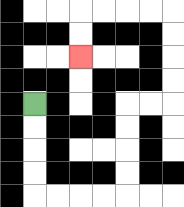{'start': '[1, 4]', 'end': '[3, 2]', 'path_directions': 'D,D,D,D,R,R,R,R,U,U,U,U,R,R,U,U,U,U,L,L,L,L,D,D', 'path_coordinates': '[[1, 4], [1, 5], [1, 6], [1, 7], [1, 8], [2, 8], [3, 8], [4, 8], [5, 8], [5, 7], [5, 6], [5, 5], [5, 4], [6, 4], [7, 4], [7, 3], [7, 2], [7, 1], [7, 0], [6, 0], [5, 0], [4, 0], [3, 0], [3, 1], [3, 2]]'}